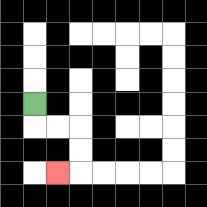{'start': '[1, 4]', 'end': '[2, 7]', 'path_directions': 'D,R,R,D,D,L', 'path_coordinates': '[[1, 4], [1, 5], [2, 5], [3, 5], [3, 6], [3, 7], [2, 7]]'}